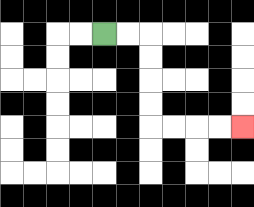{'start': '[4, 1]', 'end': '[10, 5]', 'path_directions': 'R,R,D,D,D,D,R,R,R,R', 'path_coordinates': '[[4, 1], [5, 1], [6, 1], [6, 2], [6, 3], [6, 4], [6, 5], [7, 5], [8, 5], [9, 5], [10, 5]]'}